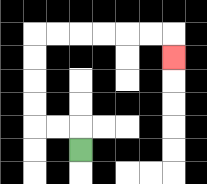{'start': '[3, 6]', 'end': '[7, 2]', 'path_directions': 'U,L,L,U,U,U,U,R,R,R,R,R,R,D', 'path_coordinates': '[[3, 6], [3, 5], [2, 5], [1, 5], [1, 4], [1, 3], [1, 2], [1, 1], [2, 1], [3, 1], [4, 1], [5, 1], [6, 1], [7, 1], [7, 2]]'}